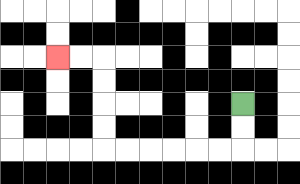{'start': '[10, 4]', 'end': '[2, 2]', 'path_directions': 'D,D,L,L,L,L,L,L,U,U,U,U,L,L', 'path_coordinates': '[[10, 4], [10, 5], [10, 6], [9, 6], [8, 6], [7, 6], [6, 6], [5, 6], [4, 6], [4, 5], [4, 4], [4, 3], [4, 2], [3, 2], [2, 2]]'}